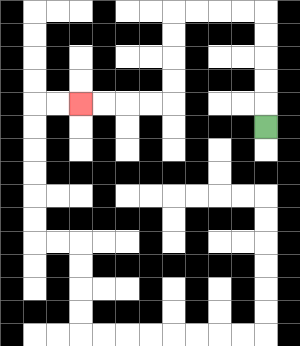{'start': '[11, 5]', 'end': '[3, 4]', 'path_directions': 'U,U,U,U,U,L,L,L,L,D,D,D,D,L,L,L,L', 'path_coordinates': '[[11, 5], [11, 4], [11, 3], [11, 2], [11, 1], [11, 0], [10, 0], [9, 0], [8, 0], [7, 0], [7, 1], [7, 2], [7, 3], [7, 4], [6, 4], [5, 4], [4, 4], [3, 4]]'}